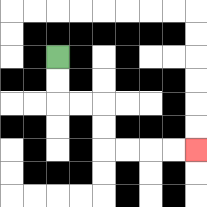{'start': '[2, 2]', 'end': '[8, 6]', 'path_directions': 'D,D,R,R,D,D,R,R,R,R', 'path_coordinates': '[[2, 2], [2, 3], [2, 4], [3, 4], [4, 4], [4, 5], [4, 6], [5, 6], [6, 6], [7, 6], [8, 6]]'}